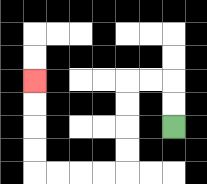{'start': '[7, 5]', 'end': '[1, 3]', 'path_directions': 'U,U,L,L,D,D,D,D,L,L,L,L,U,U,U,U', 'path_coordinates': '[[7, 5], [7, 4], [7, 3], [6, 3], [5, 3], [5, 4], [5, 5], [5, 6], [5, 7], [4, 7], [3, 7], [2, 7], [1, 7], [1, 6], [1, 5], [1, 4], [1, 3]]'}